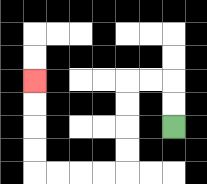{'start': '[7, 5]', 'end': '[1, 3]', 'path_directions': 'U,U,L,L,D,D,D,D,L,L,L,L,U,U,U,U', 'path_coordinates': '[[7, 5], [7, 4], [7, 3], [6, 3], [5, 3], [5, 4], [5, 5], [5, 6], [5, 7], [4, 7], [3, 7], [2, 7], [1, 7], [1, 6], [1, 5], [1, 4], [1, 3]]'}